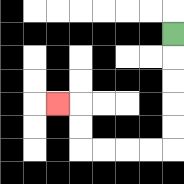{'start': '[7, 1]', 'end': '[2, 4]', 'path_directions': 'D,D,D,D,D,L,L,L,L,U,U,L', 'path_coordinates': '[[7, 1], [7, 2], [7, 3], [7, 4], [7, 5], [7, 6], [6, 6], [5, 6], [4, 6], [3, 6], [3, 5], [3, 4], [2, 4]]'}